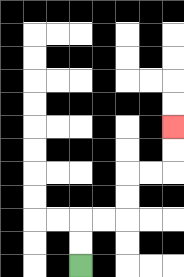{'start': '[3, 11]', 'end': '[7, 5]', 'path_directions': 'U,U,R,R,U,U,R,R,U,U', 'path_coordinates': '[[3, 11], [3, 10], [3, 9], [4, 9], [5, 9], [5, 8], [5, 7], [6, 7], [7, 7], [7, 6], [7, 5]]'}